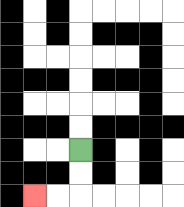{'start': '[3, 6]', 'end': '[1, 8]', 'path_directions': 'D,D,L,L', 'path_coordinates': '[[3, 6], [3, 7], [3, 8], [2, 8], [1, 8]]'}